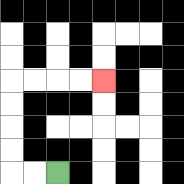{'start': '[2, 7]', 'end': '[4, 3]', 'path_directions': 'L,L,U,U,U,U,R,R,R,R', 'path_coordinates': '[[2, 7], [1, 7], [0, 7], [0, 6], [0, 5], [0, 4], [0, 3], [1, 3], [2, 3], [3, 3], [4, 3]]'}